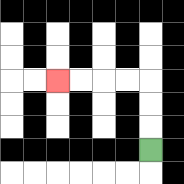{'start': '[6, 6]', 'end': '[2, 3]', 'path_directions': 'U,U,U,L,L,L,L', 'path_coordinates': '[[6, 6], [6, 5], [6, 4], [6, 3], [5, 3], [4, 3], [3, 3], [2, 3]]'}